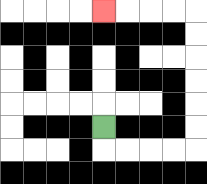{'start': '[4, 5]', 'end': '[4, 0]', 'path_directions': 'D,R,R,R,R,U,U,U,U,U,U,L,L,L,L', 'path_coordinates': '[[4, 5], [4, 6], [5, 6], [6, 6], [7, 6], [8, 6], [8, 5], [8, 4], [8, 3], [8, 2], [8, 1], [8, 0], [7, 0], [6, 0], [5, 0], [4, 0]]'}